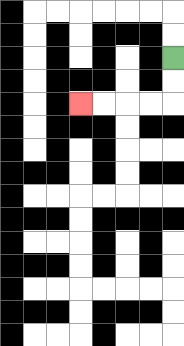{'start': '[7, 2]', 'end': '[3, 4]', 'path_directions': 'D,D,L,L,L,L', 'path_coordinates': '[[7, 2], [7, 3], [7, 4], [6, 4], [5, 4], [4, 4], [3, 4]]'}